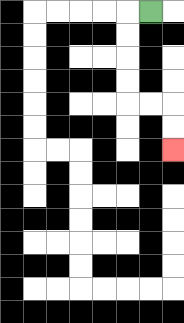{'start': '[6, 0]', 'end': '[7, 6]', 'path_directions': 'L,D,D,D,D,R,R,D,D', 'path_coordinates': '[[6, 0], [5, 0], [5, 1], [5, 2], [5, 3], [5, 4], [6, 4], [7, 4], [7, 5], [7, 6]]'}